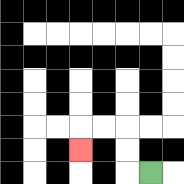{'start': '[6, 7]', 'end': '[3, 6]', 'path_directions': 'L,U,U,L,L,D', 'path_coordinates': '[[6, 7], [5, 7], [5, 6], [5, 5], [4, 5], [3, 5], [3, 6]]'}